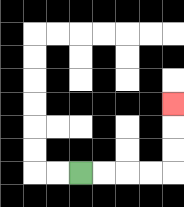{'start': '[3, 7]', 'end': '[7, 4]', 'path_directions': 'R,R,R,R,U,U,U', 'path_coordinates': '[[3, 7], [4, 7], [5, 7], [6, 7], [7, 7], [7, 6], [7, 5], [7, 4]]'}